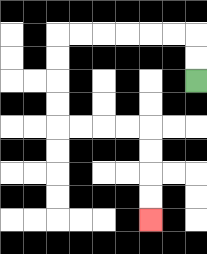{'start': '[8, 3]', 'end': '[6, 9]', 'path_directions': 'U,U,L,L,L,L,L,L,D,D,D,D,R,R,R,R,D,D,D,D', 'path_coordinates': '[[8, 3], [8, 2], [8, 1], [7, 1], [6, 1], [5, 1], [4, 1], [3, 1], [2, 1], [2, 2], [2, 3], [2, 4], [2, 5], [3, 5], [4, 5], [5, 5], [6, 5], [6, 6], [6, 7], [6, 8], [6, 9]]'}